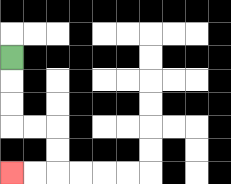{'start': '[0, 2]', 'end': '[0, 7]', 'path_directions': 'D,D,D,R,R,D,D,L,L', 'path_coordinates': '[[0, 2], [0, 3], [0, 4], [0, 5], [1, 5], [2, 5], [2, 6], [2, 7], [1, 7], [0, 7]]'}